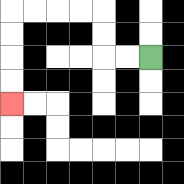{'start': '[6, 2]', 'end': '[0, 4]', 'path_directions': 'L,L,U,U,L,L,L,L,D,D,D,D', 'path_coordinates': '[[6, 2], [5, 2], [4, 2], [4, 1], [4, 0], [3, 0], [2, 0], [1, 0], [0, 0], [0, 1], [0, 2], [0, 3], [0, 4]]'}